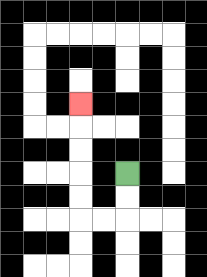{'start': '[5, 7]', 'end': '[3, 4]', 'path_directions': 'D,D,L,L,U,U,U,U,U', 'path_coordinates': '[[5, 7], [5, 8], [5, 9], [4, 9], [3, 9], [3, 8], [3, 7], [3, 6], [3, 5], [3, 4]]'}